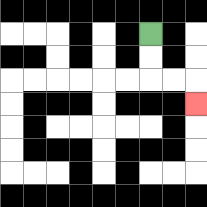{'start': '[6, 1]', 'end': '[8, 4]', 'path_directions': 'D,D,R,R,D', 'path_coordinates': '[[6, 1], [6, 2], [6, 3], [7, 3], [8, 3], [8, 4]]'}